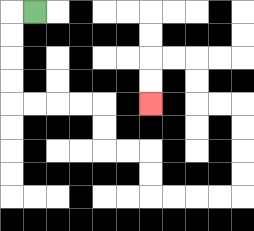{'start': '[1, 0]', 'end': '[6, 4]', 'path_directions': 'L,D,D,D,D,R,R,R,R,D,D,R,R,D,D,R,R,R,R,U,U,U,U,L,L,U,U,L,L,D,D', 'path_coordinates': '[[1, 0], [0, 0], [0, 1], [0, 2], [0, 3], [0, 4], [1, 4], [2, 4], [3, 4], [4, 4], [4, 5], [4, 6], [5, 6], [6, 6], [6, 7], [6, 8], [7, 8], [8, 8], [9, 8], [10, 8], [10, 7], [10, 6], [10, 5], [10, 4], [9, 4], [8, 4], [8, 3], [8, 2], [7, 2], [6, 2], [6, 3], [6, 4]]'}